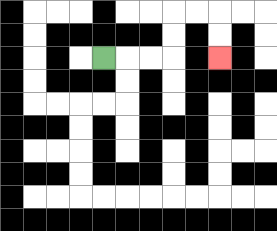{'start': '[4, 2]', 'end': '[9, 2]', 'path_directions': 'R,R,R,U,U,R,R,D,D', 'path_coordinates': '[[4, 2], [5, 2], [6, 2], [7, 2], [7, 1], [7, 0], [8, 0], [9, 0], [9, 1], [9, 2]]'}